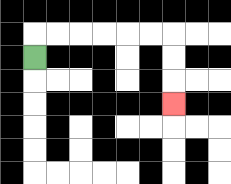{'start': '[1, 2]', 'end': '[7, 4]', 'path_directions': 'U,R,R,R,R,R,R,D,D,D', 'path_coordinates': '[[1, 2], [1, 1], [2, 1], [3, 1], [4, 1], [5, 1], [6, 1], [7, 1], [7, 2], [7, 3], [7, 4]]'}